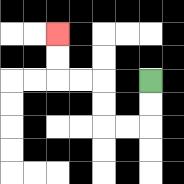{'start': '[6, 3]', 'end': '[2, 1]', 'path_directions': 'D,D,L,L,U,U,L,L,U,U', 'path_coordinates': '[[6, 3], [6, 4], [6, 5], [5, 5], [4, 5], [4, 4], [4, 3], [3, 3], [2, 3], [2, 2], [2, 1]]'}